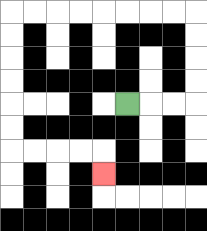{'start': '[5, 4]', 'end': '[4, 7]', 'path_directions': 'R,R,R,U,U,U,U,L,L,L,L,L,L,L,L,D,D,D,D,D,D,R,R,R,R,D', 'path_coordinates': '[[5, 4], [6, 4], [7, 4], [8, 4], [8, 3], [8, 2], [8, 1], [8, 0], [7, 0], [6, 0], [5, 0], [4, 0], [3, 0], [2, 0], [1, 0], [0, 0], [0, 1], [0, 2], [0, 3], [0, 4], [0, 5], [0, 6], [1, 6], [2, 6], [3, 6], [4, 6], [4, 7]]'}